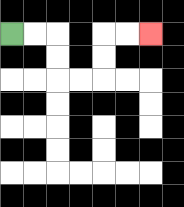{'start': '[0, 1]', 'end': '[6, 1]', 'path_directions': 'R,R,D,D,R,R,U,U,R,R', 'path_coordinates': '[[0, 1], [1, 1], [2, 1], [2, 2], [2, 3], [3, 3], [4, 3], [4, 2], [4, 1], [5, 1], [6, 1]]'}